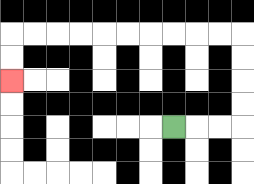{'start': '[7, 5]', 'end': '[0, 3]', 'path_directions': 'R,R,R,U,U,U,U,L,L,L,L,L,L,L,L,L,L,D,D', 'path_coordinates': '[[7, 5], [8, 5], [9, 5], [10, 5], [10, 4], [10, 3], [10, 2], [10, 1], [9, 1], [8, 1], [7, 1], [6, 1], [5, 1], [4, 1], [3, 1], [2, 1], [1, 1], [0, 1], [0, 2], [0, 3]]'}